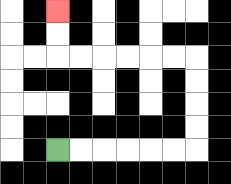{'start': '[2, 6]', 'end': '[2, 0]', 'path_directions': 'R,R,R,R,R,R,U,U,U,U,L,L,L,L,L,L,U,U', 'path_coordinates': '[[2, 6], [3, 6], [4, 6], [5, 6], [6, 6], [7, 6], [8, 6], [8, 5], [8, 4], [8, 3], [8, 2], [7, 2], [6, 2], [5, 2], [4, 2], [3, 2], [2, 2], [2, 1], [2, 0]]'}